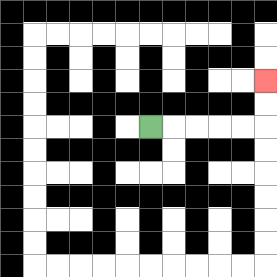{'start': '[6, 5]', 'end': '[11, 3]', 'path_directions': 'R,R,R,R,R,U,U', 'path_coordinates': '[[6, 5], [7, 5], [8, 5], [9, 5], [10, 5], [11, 5], [11, 4], [11, 3]]'}